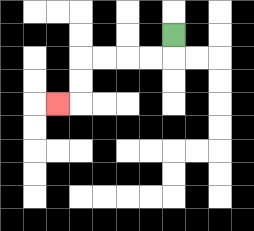{'start': '[7, 1]', 'end': '[2, 4]', 'path_directions': 'D,L,L,L,L,D,D,L', 'path_coordinates': '[[7, 1], [7, 2], [6, 2], [5, 2], [4, 2], [3, 2], [3, 3], [3, 4], [2, 4]]'}